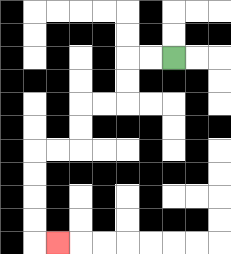{'start': '[7, 2]', 'end': '[2, 10]', 'path_directions': 'L,L,D,D,L,L,D,D,L,L,D,D,D,D,R', 'path_coordinates': '[[7, 2], [6, 2], [5, 2], [5, 3], [5, 4], [4, 4], [3, 4], [3, 5], [3, 6], [2, 6], [1, 6], [1, 7], [1, 8], [1, 9], [1, 10], [2, 10]]'}